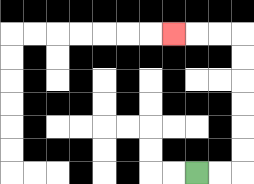{'start': '[8, 7]', 'end': '[7, 1]', 'path_directions': 'R,R,U,U,U,U,U,U,L,L,L', 'path_coordinates': '[[8, 7], [9, 7], [10, 7], [10, 6], [10, 5], [10, 4], [10, 3], [10, 2], [10, 1], [9, 1], [8, 1], [7, 1]]'}